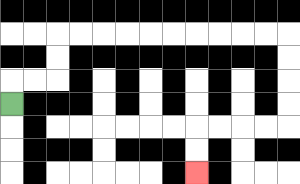{'start': '[0, 4]', 'end': '[8, 7]', 'path_directions': 'U,R,R,U,U,R,R,R,R,R,R,R,R,R,R,D,D,D,D,L,L,L,L,D,D', 'path_coordinates': '[[0, 4], [0, 3], [1, 3], [2, 3], [2, 2], [2, 1], [3, 1], [4, 1], [5, 1], [6, 1], [7, 1], [8, 1], [9, 1], [10, 1], [11, 1], [12, 1], [12, 2], [12, 3], [12, 4], [12, 5], [11, 5], [10, 5], [9, 5], [8, 5], [8, 6], [8, 7]]'}